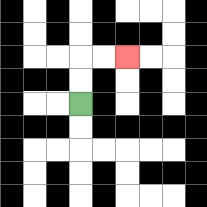{'start': '[3, 4]', 'end': '[5, 2]', 'path_directions': 'U,U,R,R', 'path_coordinates': '[[3, 4], [3, 3], [3, 2], [4, 2], [5, 2]]'}